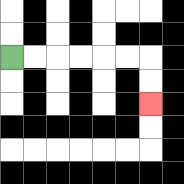{'start': '[0, 2]', 'end': '[6, 4]', 'path_directions': 'R,R,R,R,R,R,D,D', 'path_coordinates': '[[0, 2], [1, 2], [2, 2], [3, 2], [4, 2], [5, 2], [6, 2], [6, 3], [6, 4]]'}